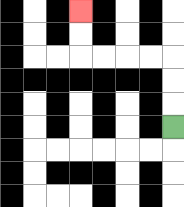{'start': '[7, 5]', 'end': '[3, 0]', 'path_directions': 'U,U,U,L,L,L,L,U,U', 'path_coordinates': '[[7, 5], [7, 4], [7, 3], [7, 2], [6, 2], [5, 2], [4, 2], [3, 2], [3, 1], [3, 0]]'}